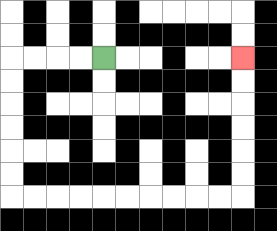{'start': '[4, 2]', 'end': '[10, 2]', 'path_directions': 'L,L,L,L,D,D,D,D,D,D,R,R,R,R,R,R,R,R,R,R,U,U,U,U,U,U', 'path_coordinates': '[[4, 2], [3, 2], [2, 2], [1, 2], [0, 2], [0, 3], [0, 4], [0, 5], [0, 6], [0, 7], [0, 8], [1, 8], [2, 8], [3, 8], [4, 8], [5, 8], [6, 8], [7, 8], [8, 8], [9, 8], [10, 8], [10, 7], [10, 6], [10, 5], [10, 4], [10, 3], [10, 2]]'}